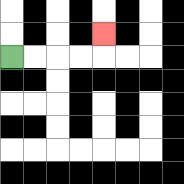{'start': '[0, 2]', 'end': '[4, 1]', 'path_directions': 'R,R,R,R,U', 'path_coordinates': '[[0, 2], [1, 2], [2, 2], [3, 2], [4, 2], [4, 1]]'}